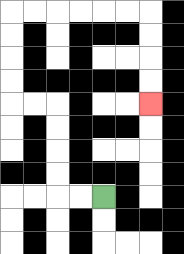{'start': '[4, 8]', 'end': '[6, 4]', 'path_directions': 'L,L,U,U,U,U,L,L,U,U,U,U,R,R,R,R,R,R,D,D,D,D', 'path_coordinates': '[[4, 8], [3, 8], [2, 8], [2, 7], [2, 6], [2, 5], [2, 4], [1, 4], [0, 4], [0, 3], [0, 2], [0, 1], [0, 0], [1, 0], [2, 0], [3, 0], [4, 0], [5, 0], [6, 0], [6, 1], [6, 2], [6, 3], [6, 4]]'}